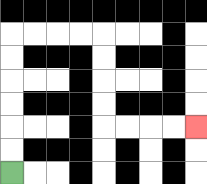{'start': '[0, 7]', 'end': '[8, 5]', 'path_directions': 'U,U,U,U,U,U,R,R,R,R,D,D,D,D,R,R,R,R', 'path_coordinates': '[[0, 7], [0, 6], [0, 5], [0, 4], [0, 3], [0, 2], [0, 1], [1, 1], [2, 1], [3, 1], [4, 1], [4, 2], [4, 3], [4, 4], [4, 5], [5, 5], [6, 5], [7, 5], [8, 5]]'}